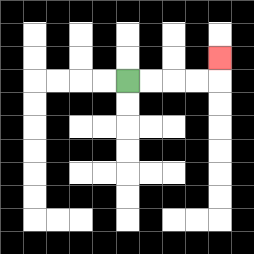{'start': '[5, 3]', 'end': '[9, 2]', 'path_directions': 'R,R,R,R,U', 'path_coordinates': '[[5, 3], [6, 3], [7, 3], [8, 3], [9, 3], [9, 2]]'}